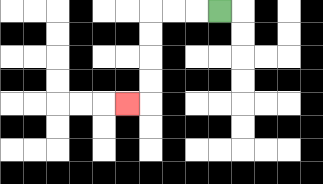{'start': '[9, 0]', 'end': '[5, 4]', 'path_directions': 'L,L,L,D,D,D,D,L', 'path_coordinates': '[[9, 0], [8, 0], [7, 0], [6, 0], [6, 1], [6, 2], [6, 3], [6, 4], [5, 4]]'}